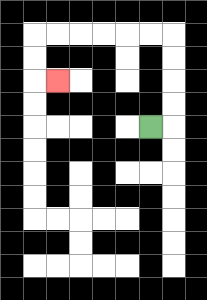{'start': '[6, 5]', 'end': '[2, 3]', 'path_directions': 'R,U,U,U,U,L,L,L,L,L,L,D,D,R', 'path_coordinates': '[[6, 5], [7, 5], [7, 4], [7, 3], [7, 2], [7, 1], [6, 1], [5, 1], [4, 1], [3, 1], [2, 1], [1, 1], [1, 2], [1, 3], [2, 3]]'}